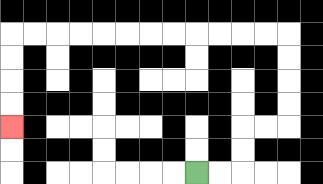{'start': '[8, 7]', 'end': '[0, 5]', 'path_directions': 'R,R,U,U,R,R,U,U,U,U,L,L,L,L,L,L,L,L,L,L,L,L,D,D,D,D', 'path_coordinates': '[[8, 7], [9, 7], [10, 7], [10, 6], [10, 5], [11, 5], [12, 5], [12, 4], [12, 3], [12, 2], [12, 1], [11, 1], [10, 1], [9, 1], [8, 1], [7, 1], [6, 1], [5, 1], [4, 1], [3, 1], [2, 1], [1, 1], [0, 1], [0, 2], [0, 3], [0, 4], [0, 5]]'}